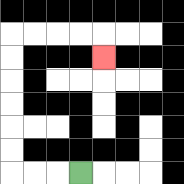{'start': '[3, 7]', 'end': '[4, 2]', 'path_directions': 'L,L,L,U,U,U,U,U,U,R,R,R,R,D', 'path_coordinates': '[[3, 7], [2, 7], [1, 7], [0, 7], [0, 6], [0, 5], [0, 4], [0, 3], [0, 2], [0, 1], [1, 1], [2, 1], [3, 1], [4, 1], [4, 2]]'}